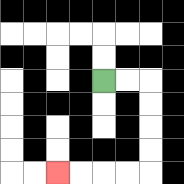{'start': '[4, 3]', 'end': '[2, 7]', 'path_directions': 'R,R,D,D,D,D,L,L,L,L', 'path_coordinates': '[[4, 3], [5, 3], [6, 3], [6, 4], [6, 5], [6, 6], [6, 7], [5, 7], [4, 7], [3, 7], [2, 7]]'}